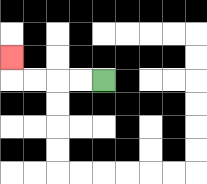{'start': '[4, 3]', 'end': '[0, 2]', 'path_directions': 'L,L,L,L,U', 'path_coordinates': '[[4, 3], [3, 3], [2, 3], [1, 3], [0, 3], [0, 2]]'}